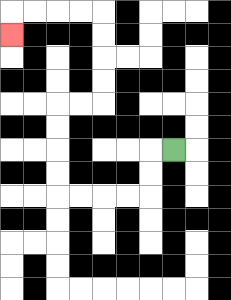{'start': '[7, 6]', 'end': '[0, 1]', 'path_directions': 'L,D,D,L,L,L,L,U,U,U,U,R,R,U,U,U,U,L,L,L,L,D', 'path_coordinates': '[[7, 6], [6, 6], [6, 7], [6, 8], [5, 8], [4, 8], [3, 8], [2, 8], [2, 7], [2, 6], [2, 5], [2, 4], [3, 4], [4, 4], [4, 3], [4, 2], [4, 1], [4, 0], [3, 0], [2, 0], [1, 0], [0, 0], [0, 1]]'}